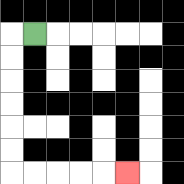{'start': '[1, 1]', 'end': '[5, 7]', 'path_directions': 'L,D,D,D,D,D,D,R,R,R,R,R', 'path_coordinates': '[[1, 1], [0, 1], [0, 2], [0, 3], [0, 4], [0, 5], [0, 6], [0, 7], [1, 7], [2, 7], [3, 7], [4, 7], [5, 7]]'}